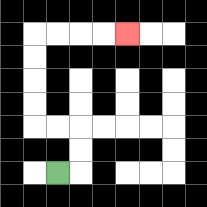{'start': '[2, 7]', 'end': '[5, 1]', 'path_directions': 'R,U,U,L,L,U,U,U,U,R,R,R,R', 'path_coordinates': '[[2, 7], [3, 7], [3, 6], [3, 5], [2, 5], [1, 5], [1, 4], [1, 3], [1, 2], [1, 1], [2, 1], [3, 1], [4, 1], [5, 1]]'}